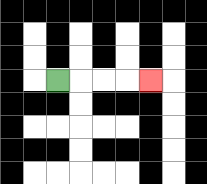{'start': '[2, 3]', 'end': '[6, 3]', 'path_directions': 'R,R,R,R', 'path_coordinates': '[[2, 3], [3, 3], [4, 3], [5, 3], [6, 3]]'}